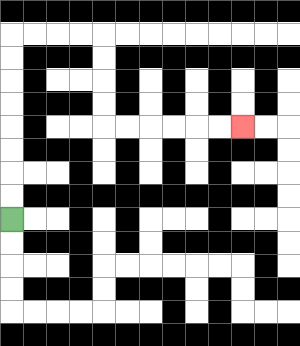{'start': '[0, 9]', 'end': '[10, 5]', 'path_directions': 'U,U,U,U,U,U,U,U,R,R,R,R,D,D,D,D,R,R,R,R,R,R', 'path_coordinates': '[[0, 9], [0, 8], [0, 7], [0, 6], [0, 5], [0, 4], [0, 3], [0, 2], [0, 1], [1, 1], [2, 1], [3, 1], [4, 1], [4, 2], [4, 3], [4, 4], [4, 5], [5, 5], [6, 5], [7, 5], [8, 5], [9, 5], [10, 5]]'}